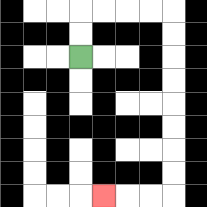{'start': '[3, 2]', 'end': '[4, 8]', 'path_directions': 'U,U,R,R,R,R,D,D,D,D,D,D,D,D,L,L,L', 'path_coordinates': '[[3, 2], [3, 1], [3, 0], [4, 0], [5, 0], [6, 0], [7, 0], [7, 1], [7, 2], [7, 3], [7, 4], [7, 5], [7, 6], [7, 7], [7, 8], [6, 8], [5, 8], [4, 8]]'}